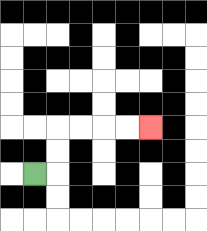{'start': '[1, 7]', 'end': '[6, 5]', 'path_directions': 'R,U,U,R,R,R,R', 'path_coordinates': '[[1, 7], [2, 7], [2, 6], [2, 5], [3, 5], [4, 5], [5, 5], [6, 5]]'}